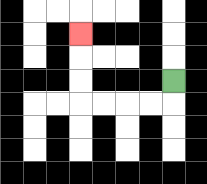{'start': '[7, 3]', 'end': '[3, 1]', 'path_directions': 'D,L,L,L,L,U,U,U', 'path_coordinates': '[[7, 3], [7, 4], [6, 4], [5, 4], [4, 4], [3, 4], [3, 3], [3, 2], [3, 1]]'}